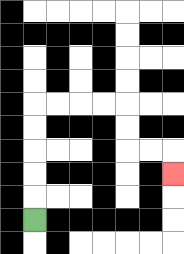{'start': '[1, 9]', 'end': '[7, 7]', 'path_directions': 'U,U,U,U,U,R,R,R,R,D,D,R,R,D', 'path_coordinates': '[[1, 9], [1, 8], [1, 7], [1, 6], [1, 5], [1, 4], [2, 4], [3, 4], [4, 4], [5, 4], [5, 5], [5, 6], [6, 6], [7, 6], [7, 7]]'}